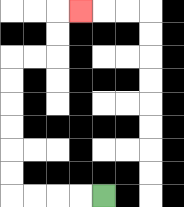{'start': '[4, 8]', 'end': '[3, 0]', 'path_directions': 'L,L,L,L,U,U,U,U,U,U,R,R,U,U,R', 'path_coordinates': '[[4, 8], [3, 8], [2, 8], [1, 8], [0, 8], [0, 7], [0, 6], [0, 5], [0, 4], [0, 3], [0, 2], [1, 2], [2, 2], [2, 1], [2, 0], [3, 0]]'}